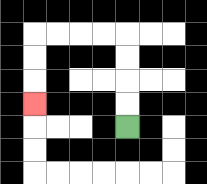{'start': '[5, 5]', 'end': '[1, 4]', 'path_directions': 'U,U,U,U,L,L,L,L,D,D,D', 'path_coordinates': '[[5, 5], [5, 4], [5, 3], [5, 2], [5, 1], [4, 1], [3, 1], [2, 1], [1, 1], [1, 2], [1, 3], [1, 4]]'}